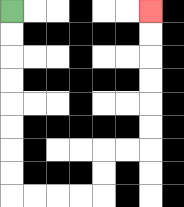{'start': '[0, 0]', 'end': '[6, 0]', 'path_directions': 'D,D,D,D,D,D,D,D,R,R,R,R,U,U,R,R,U,U,U,U,U,U', 'path_coordinates': '[[0, 0], [0, 1], [0, 2], [0, 3], [0, 4], [0, 5], [0, 6], [0, 7], [0, 8], [1, 8], [2, 8], [3, 8], [4, 8], [4, 7], [4, 6], [5, 6], [6, 6], [6, 5], [6, 4], [6, 3], [6, 2], [6, 1], [6, 0]]'}